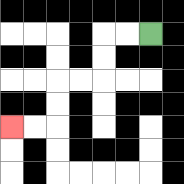{'start': '[6, 1]', 'end': '[0, 5]', 'path_directions': 'L,L,D,D,L,L,D,D,L,L', 'path_coordinates': '[[6, 1], [5, 1], [4, 1], [4, 2], [4, 3], [3, 3], [2, 3], [2, 4], [2, 5], [1, 5], [0, 5]]'}